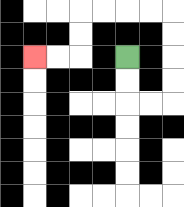{'start': '[5, 2]', 'end': '[1, 2]', 'path_directions': 'D,D,R,R,U,U,U,U,L,L,L,L,D,D,L,L', 'path_coordinates': '[[5, 2], [5, 3], [5, 4], [6, 4], [7, 4], [7, 3], [7, 2], [7, 1], [7, 0], [6, 0], [5, 0], [4, 0], [3, 0], [3, 1], [3, 2], [2, 2], [1, 2]]'}